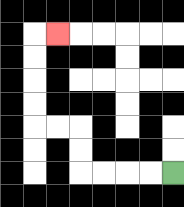{'start': '[7, 7]', 'end': '[2, 1]', 'path_directions': 'L,L,L,L,U,U,L,L,U,U,U,U,R', 'path_coordinates': '[[7, 7], [6, 7], [5, 7], [4, 7], [3, 7], [3, 6], [3, 5], [2, 5], [1, 5], [1, 4], [1, 3], [1, 2], [1, 1], [2, 1]]'}